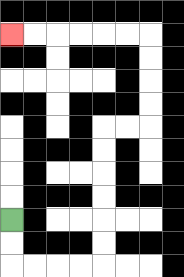{'start': '[0, 9]', 'end': '[0, 1]', 'path_directions': 'D,D,R,R,R,R,U,U,U,U,U,U,R,R,U,U,U,U,L,L,L,L,L,L', 'path_coordinates': '[[0, 9], [0, 10], [0, 11], [1, 11], [2, 11], [3, 11], [4, 11], [4, 10], [4, 9], [4, 8], [4, 7], [4, 6], [4, 5], [5, 5], [6, 5], [6, 4], [6, 3], [6, 2], [6, 1], [5, 1], [4, 1], [3, 1], [2, 1], [1, 1], [0, 1]]'}